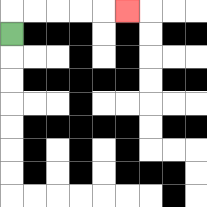{'start': '[0, 1]', 'end': '[5, 0]', 'path_directions': 'U,R,R,R,R,R', 'path_coordinates': '[[0, 1], [0, 0], [1, 0], [2, 0], [3, 0], [4, 0], [5, 0]]'}